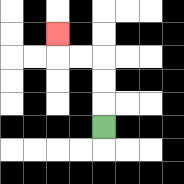{'start': '[4, 5]', 'end': '[2, 1]', 'path_directions': 'U,U,U,L,L,U', 'path_coordinates': '[[4, 5], [4, 4], [4, 3], [4, 2], [3, 2], [2, 2], [2, 1]]'}